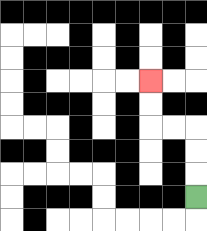{'start': '[8, 8]', 'end': '[6, 3]', 'path_directions': 'U,U,U,L,L,U,U', 'path_coordinates': '[[8, 8], [8, 7], [8, 6], [8, 5], [7, 5], [6, 5], [6, 4], [6, 3]]'}